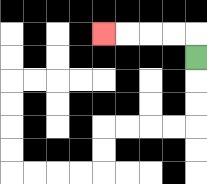{'start': '[8, 2]', 'end': '[4, 1]', 'path_directions': 'U,L,L,L,L', 'path_coordinates': '[[8, 2], [8, 1], [7, 1], [6, 1], [5, 1], [4, 1]]'}